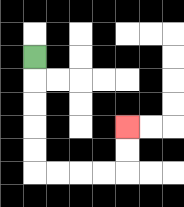{'start': '[1, 2]', 'end': '[5, 5]', 'path_directions': 'D,D,D,D,D,R,R,R,R,U,U', 'path_coordinates': '[[1, 2], [1, 3], [1, 4], [1, 5], [1, 6], [1, 7], [2, 7], [3, 7], [4, 7], [5, 7], [5, 6], [5, 5]]'}